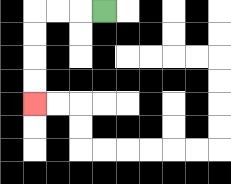{'start': '[4, 0]', 'end': '[1, 4]', 'path_directions': 'L,L,L,D,D,D,D', 'path_coordinates': '[[4, 0], [3, 0], [2, 0], [1, 0], [1, 1], [1, 2], [1, 3], [1, 4]]'}